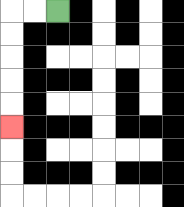{'start': '[2, 0]', 'end': '[0, 5]', 'path_directions': 'L,L,D,D,D,D,D', 'path_coordinates': '[[2, 0], [1, 0], [0, 0], [0, 1], [0, 2], [0, 3], [0, 4], [0, 5]]'}